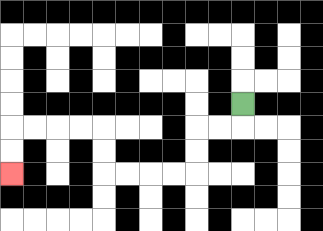{'start': '[10, 4]', 'end': '[0, 7]', 'path_directions': 'D,L,L,D,D,L,L,L,L,U,U,L,L,L,L,D,D', 'path_coordinates': '[[10, 4], [10, 5], [9, 5], [8, 5], [8, 6], [8, 7], [7, 7], [6, 7], [5, 7], [4, 7], [4, 6], [4, 5], [3, 5], [2, 5], [1, 5], [0, 5], [0, 6], [0, 7]]'}